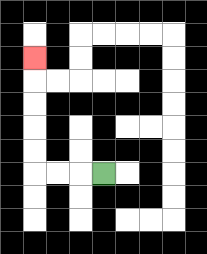{'start': '[4, 7]', 'end': '[1, 2]', 'path_directions': 'L,L,L,U,U,U,U,U', 'path_coordinates': '[[4, 7], [3, 7], [2, 7], [1, 7], [1, 6], [1, 5], [1, 4], [1, 3], [1, 2]]'}